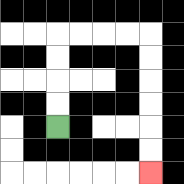{'start': '[2, 5]', 'end': '[6, 7]', 'path_directions': 'U,U,U,U,R,R,R,R,D,D,D,D,D,D', 'path_coordinates': '[[2, 5], [2, 4], [2, 3], [2, 2], [2, 1], [3, 1], [4, 1], [5, 1], [6, 1], [6, 2], [6, 3], [6, 4], [6, 5], [6, 6], [6, 7]]'}